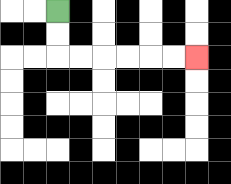{'start': '[2, 0]', 'end': '[8, 2]', 'path_directions': 'D,D,R,R,R,R,R,R', 'path_coordinates': '[[2, 0], [2, 1], [2, 2], [3, 2], [4, 2], [5, 2], [6, 2], [7, 2], [8, 2]]'}